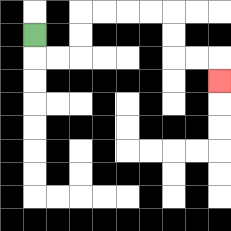{'start': '[1, 1]', 'end': '[9, 3]', 'path_directions': 'D,R,R,U,U,R,R,R,R,D,D,R,R,D', 'path_coordinates': '[[1, 1], [1, 2], [2, 2], [3, 2], [3, 1], [3, 0], [4, 0], [5, 0], [6, 0], [7, 0], [7, 1], [7, 2], [8, 2], [9, 2], [9, 3]]'}